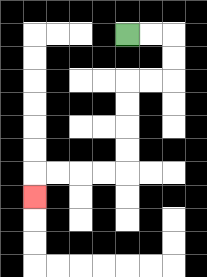{'start': '[5, 1]', 'end': '[1, 8]', 'path_directions': 'R,R,D,D,L,L,D,D,D,D,L,L,L,L,D', 'path_coordinates': '[[5, 1], [6, 1], [7, 1], [7, 2], [7, 3], [6, 3], [5, 3], [5, 4], [5, 5], [5, 6], [5, 7], [4, 7], [3, 7], [2, 7], [1, 7], [1, 8]]'}